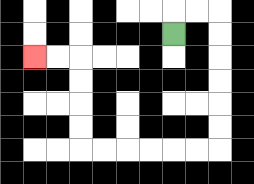{'start': '[7, 1]', 'end': '[1, 2]', 'path_directions': 'U,R,R,D,D,D,D,D,D,L,L,L,L,L,L,U,U,U,U,L,L', 'path_coordinates': '[[7, 1], [7, 0], [8, 0], [9, 0], [9, 1], [9, 2], [9, 3], [9, 4], [9, 5], [9, 6], [8, 6], [7, 6], [6, 6], [5, 6], [4, 6], [3, 6], [3, 5], [3, 4], [3, 3], [3, 2], [2, 2], [1, 2]]'}